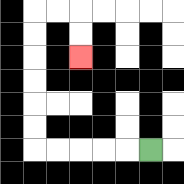{'start': '[6, 6]', 'end': '[3, 2]', 'path_directions': 'L,L,L,L,L,U,U,U,U,U,U,R,R,D,D', 'path_coordinates': '[[6, 6], [5, 6], [4, 6], [3, 6], [2, 6], [1, 6], [1, 5], [1, 4], [1, 3], [1, 2], [1, 1], [1, 0], [2, 0], [3, 0], [3, 1], [3, 2]]'}